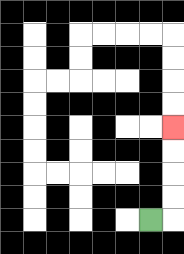{'start': '[6, 9]', 'end': '[7, 5]', 'path_directions': 'R,U,U,U,U', 'path_coordinates': '[[6, 9], [7, 9], [7, 8], [7, 7], [7, 6], [7, 5]]'}